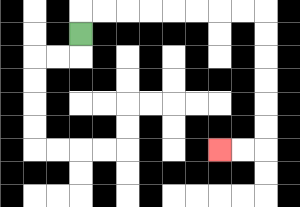{'start': '[3, 1]', 'end': '[9, 6]', 'path_directions': 'U,R,R,R,R,R,R,R,R,D,D,D,D,D,D,L,L', 'path_coordinates': '[[3, 1], [3, 0], [4, 0], [5, 0], [6, 0], [7, 0], [8, 0], [9, 0], [10, 0], [11, 0], [11, 1], [11, 2], [11, 3], [11, 4], [11, 5], [11, 6], [10, 6], [9, 6]]'}